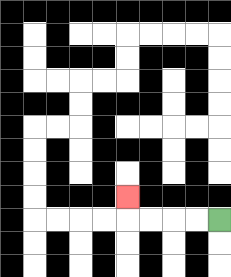{'start': '[9, 9]', 'end': '[5, 8]', 'path_directions': 'L,L,L,L,U', 'path_coordinates': '[[9, 9], [8, 9], [7, 9], [6, 9], [5, 9], [5, 8]]'}